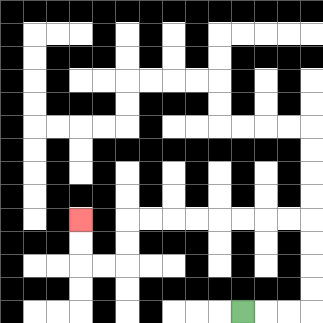{'start': '[10, 13]', 'end': '[3, 9]', 'path_directions': 'R,R,R,U,U,U,U,L,L,L,L,L,L,L,L,D,D,L,L,U,U', 'path_coordinates': '[[10, 13], [11, 13], [12, 13], [13, 13], [13, 12], [13, 11], [13, 10], [13, 9], [12, 9], [11, 9], [10, 9], [9, 9], [8, 9], [7, 9], [6, 9], [5, 9], [5, 10], [5, 11], [4, 11], [3, 11], [3, 10], [3, 9]]'}